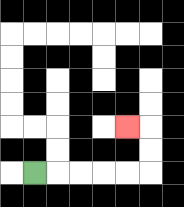{'start': '[1, 7]', 'end': '[5, 5]', 'path_directions': 'R,R,R,R,R,U,U,L', 'path_coordinates': '[[1, 7], [2, 7], [3, 7], [4, 7], [5, 7], [6, 7], [6, 6], [6, 5], [5, 5]]'}